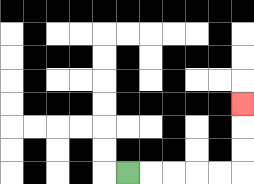{'start': '[5, 7]', 'end': '[10, 4]', 'path_directions': 'R,R,R,R,R,U,U,U', 'path_coordinates': '[[5, 7], [6, 7], [7, 7], [8, 7], [9, 7], [10, 7], [10, 6], [10, 5], [10, 4]]'}